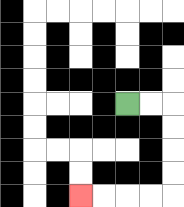{'start': '[5, 4]', 'end': '[3, 8]', 'path_directions': 'R,R,D,D,D,D,L,L,L,L', 'path_coordinates': '[[5, 4], [6, 4], [7, 4], [7, 5], [7, 6], [7, 7], [7, 8], [6, 8], [5, 8], [4, 8], [3, 8]]'}